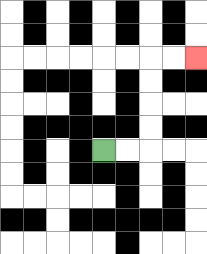{'start': '[4, 6]', 'end': '[8, 2]', 'path_directions': 'R,R,U,U,U,U,R,R', 'path_coordinates': '[[4, 6], [5, 6], [6, 6], [6, 5], [6, 4], [6, 3], [6, 2], [7, 2], [8, 2]]'}